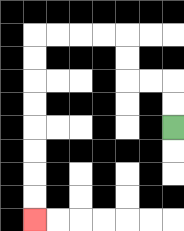{'start': '[7, 5]', 'end': '[1, 9]', 'path_directions': 'U,U,L,L,U,U,L,L,L,L,D,D,D,D,D,D,D,D', 'path_coordinates': '[[7, 5], [7, 4], [7, 3], [6, 3], [5, 3], [5, 2], [5, 1], [4, 1], [3, 1], [2, 1], [1, 1], [1, 2], [1, 3], [1, 4], [1, 5], [1, 6], [1, 7], [1, 8], [1, 9]]'}